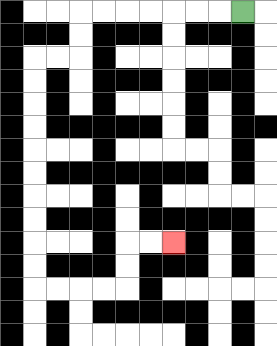{'start': '[10, 0]', 'end': '[7, 10]', 'path_directions': 'L,L,L,L,L,L,L,D,D,L,L,D,D,D,D,D,D,D,D,D,D,R,R,R,R,U,U,R,R', 'path_coordinates': '[[10, 0], [9, 0], [8, 0], [7, 0], [6, 0], [5, 0], [4, 0], [3, 0], [3, 1], [3, 2], [2, 2], [1, 2], [1, 3], [1, 4], [1, 5], [1, 6], [1, 7], [1, 8], [1, 9], [1, 10], [1, 11], [1, 12], [2, 12], [3, 12], [4, 12], [5, 12], [5, 11], [5, 10], [6, 10], [7, 10]]'}